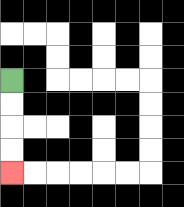{'start': '[0, 3]', 'end': '[0, 7]', 'path_directions': 'D,D,D,D', 'path_coordinates': '[[0, 3], [0, 4], [0, 5], [0, 6], [0, 7]]'}